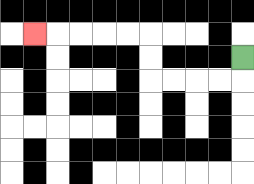{'start': '[10, 2]', 'end': '[1, 1]', 'path_directions': 'D,L,L,L,L,U,U,L,L,L,L,L', 'path_coordinates': '[[10, 2], [10, 3], [9, 3], [8, 3], [7, 3], [6, 3], [6, 2], [6, 1], [5, 1], [4, 1], [3, 1], [2, 1], [1, 1]]'}